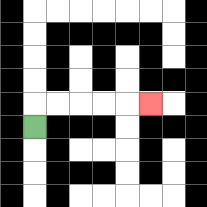{'start': '[1, 5]', 'end': '[6, 4]', 'path_directions': 'U,R,R,R,R,R', 'path_coordinates': '[[1, 5], [1, 4], [2, 4], [3, 4], [4, 4], [5, 4], [6, 4]]'}